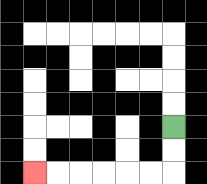{'start': '[7, 5]', 'end': '[1, 7]', 'path_directions': 'D,D,L,L,L,L,L,L', 'path_coordinates': '[[7, 5], [7, 6], [7, 7], [6, 7], [5, 7], [4, 7], [3, 7], [2, 7], [1, 7]]'}